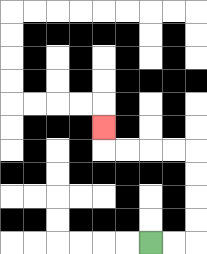{'start': '[6, 10]', 'end': '[4, 5]', 'path_directions': 'R,R,U,U,U,U,L,L,L,L,U', 'path_coordinates': '[[6, 10], [7, 10], [8, 10], [8, 9], [8, 8], [8, 7], [8, 6], [7, 6], [6, 6], [5, 6], [4, 6], [4, 5]]'}